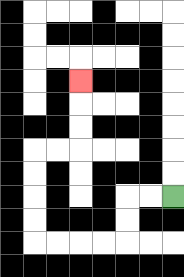{'start': '[7, 8]', 'end': '[3, 3]', 'path_directions': 'L,L,D,D,L,L,L,L,U,U,U,U,R,R,U,U,U', 'path_coordinates': '[[7, 8], [6, 8], [5, 8], [5, 9], [5, 10], [4, 10], [3, 10], [2, 10], [1, 10], [1, 9], [1, 8], [1, 7], [1, 6], [2, 6], [3, 6], [3, 5], [3, 4], [3, 3]]'}